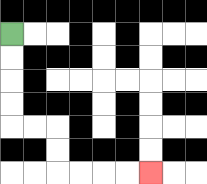{'start': '[0, 1]', 'end': '[6, 7]', 'path_directions': 'D,D,D,D,R,R,D,D,R,R,R,R', 'path_coordinates': '[[0, 1], [0, 2], [0, 3], [0, 4], [0, 5], [1, 5], [2, 5], [2, 6], [2, 7], [3, 7], [4, 7], [5, 7], [6, 7]]'}